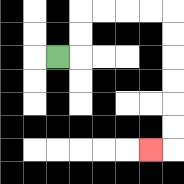{'start': '[2, 2]', 'end': '[6, 6]', 'path_directions': 'R,U,U,R,R,R,R,D,D,D,D,D,D,L', 'path_coordinates': '[[2, 2], [3, 2], [3, 1], [3, 0], [4, 0], [5, 0], [6, 0], [7, 0], [7, 1], [7, 2], [7, 3], [7, 4], [7, 5], [7, 6], [6, 6]]'}